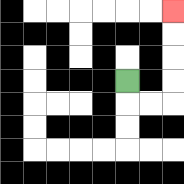{'start': '[5, 3]', 'end': '[7, 0]', 'path_directions': 'D,R,R,U,U,U,U', 'path_coordinates': '[[5, 3], [5, 4], [6, 4], [7, 4], [7, 3], [7, 2], [7, 1], [7, 0]]'}